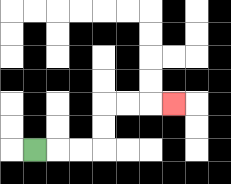{'start': '[1, 6]', 'end': '[7, 4]', 'path_directions': 'R,R,R,U,U,R,R,R', 'path_coordinates': '[[1, 6], [2, 6], [3, 6], [4, 6], [4, 5], [4, 4], [5, 4], [6, 4], [7, 4]]'}